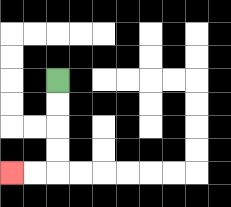{'start': '[2, 3]', 'end': '[0, 7]', 'path_directions': 'D,D,D,D,L,L', 'path_coordinates': '[[2, 3], [2, 4], [2, 5], [2, 6], [2, 7], [1, 7], [0, 7]]'}